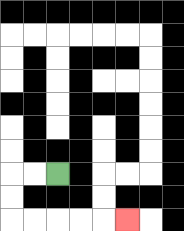{'start': '[2, 7]', 'end': '[5, 9]', 'path_directions': 'L,L,D,D,R,R,R,R,R', 'path_coordinates': '[[2, 7], [1, 7], [0, 7], [0, 8], [0, 9], [1, 9], [2, 9], [3, 9], [4, 9], [5, 9]]'}